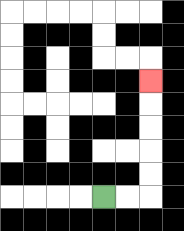{'start': '[4, 8]', 'end': '[6, 3]', 'path_directions': 'R,R,U,U,U,U,U', 'path_coordinates': '[[4, 8], [5, 8], [6, 8], [6, 7], [6, 6], [6, 5], [6, 4], [6, 3]]'}